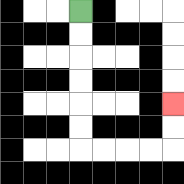{'start': '[3, 0]', 'end': '[7, 4]', 'path_directions': 'D,D,D,D,D,D,R,R,R,R,U,U', 'path_coordinates': '[[3, 0], [3, 1], [3, 2], [3, 3], [3, 4], [3, 5], [3, 6], [4, 6], [5, 6], [6, 6], [7, 6], [7, 5], [7, 4]]'}